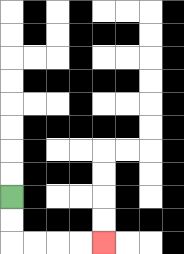{'start': '[0, 8]', 'end': '[4, 10]', 'path_directions': 'D,D,R,R,R,R', 'path_coordinates': '[[0, 8], [0, 9], [0, 10], [1, 10], [2, 10], [3, 10], [4, 10]]'}